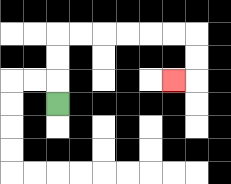{'start': '[2, 4]', 'end': '[7, 3]', 'path_directions': 'U,U,U,R,R,R,R,R,R,D,D,L', 'path_coordinates': '[[2, 4], [2, 3], [2, 2], [2, 1], [3, 1], [4, 1], [5, 1], [6, 1], [7, 1], [8, 1], [8, 2], [8, 3], [7, 3]]'}